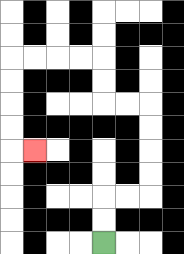{'start': '[4, 10]', 'end': '[1, 6]', 'path_directions': 'U,U,R,R,U,U,U,U,L,L,U,U,L,L,L,L,D,D,D,D,R', 'path_coordinates': '[[4, 10], [4, 9], [4, 8], [5, 8], [6, 8], [6, 7], [6, 6], [6, 5], [6, 4], [5, 4], [4, 4], [4, 3], [4, 2], [3, 2], [2, 2], [1, 2], [0, 2], [0, 3], [0, 4], [0, 5], [0, 6], [1, 6]]'}